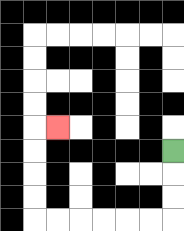{'start': '[7, 6]', 'end': '[2, 5]', 'path_directions': 'D,D,D,L,L,L,L,L,L,U,U,U,U,R', 'path_coordinates': '[[7, 6], [7, 7], [7, 8], [7, 9], [6, 9], [5, 9], [4, 9], [3, 9], [2, 9], [1, 9], [1, 8], [1, 7], [1, 6], [1, 5], [2, 5]]'}